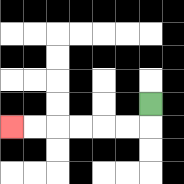{'start': '[6, 4]', 'end': '[0, 5]', 'path_directions': 'D,L,L,L,L,L,L', 'path_coordinates': '[[6, 4], [6, 5], [5, 5], [4, 5], [3, 5], [2, 5], [1, 5], [0, 5]]'}